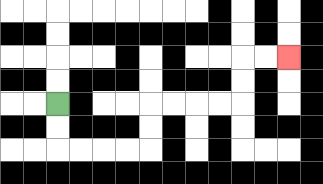{'start': '[2, 4]', 'end': '[12, 2]', 'path_directions': 'D,D,R,R,R,R,U,U,R,R,R,R,U,U,R,R', 'path_coordinates': '[[2, 4], [2, 5], [2, 6], [3, 6], [4, 6], [5, 6], [6, 6], [6, 5], [6, 4], [7, 4], [8, 4], [9, 4], [10, 4], [10, 3], [10, 2], [11, 2], [12, 2]]'}